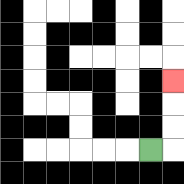{'start': '[6, 6]', 'end': '[7, 3]', 'path_directions': 'R,U,U,U', 'path_coordinates': '[[6, 6], [7, 6], [7, 5], [7, 4], [7, 3]]'}